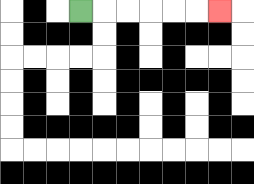{'start': '[3, 0]', 'end': '[9, 0]', 'path_directions': 'R,R,R,R,R,R', 'path_coordinates': '[[3, 0], [4, 0], [5, 0], [6, 0], [7, 0], [8, 0], [9, 0]]'}